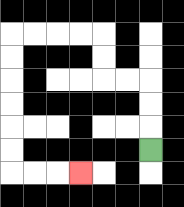{'start': '[6, 6]', 'end': '[3, 7]', 'path_directions': 'U,U,U,L,L,U,U,L,L,L,L,D,D,D,D,D,D,R,R,R', 'path_coordinates': '[[6, 6], [6, 5], [6, 4], [6, 3], [5, 3], [4, 3], [4, 2], [4, 1], [3, 1], [2, 1], [1, 1], [0, 1], [0, 2], [0, 3], [0, 4], [0, 5], [0, 6], [0, 7], [1, 7], [2, 7], [3, 7]]'}